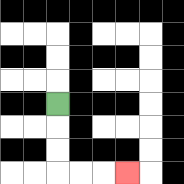{'start': '[2, 4]', 'end': '[5, 7]', 'path_directions': 'D,D,D,R,R,R', 'path_coordinates': '[[2, 4], [2, 5], [2, 6], [2, 7], [3, 7], [4, 7], [5, 7]]'}